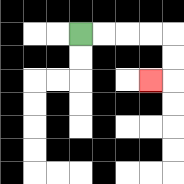{'start': '[3, 1]', 'end': '[6, 3]', 'path_directions': 'R,R,R,R,D,D,L', 'path_coordinates': '[[3, 1], [4, 1], [5, 1], [6, 1], [7, 1], [7, 2], [7, 3], [6, 3]]'}